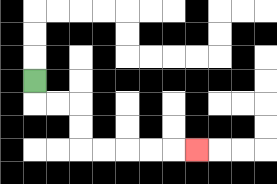{'start': '[1, 3]', 'end': '[8, 6]', 'path_directions': 'D,R,R,D,D,R,R,R,R,R', 'path_coordinates': '[[1, 3], [1, 4], [2, 4], [3, 4], [3, 5], [3, 6], [4, 6], [5, 6], [6, 6], [7, 6], [8, 6]]'}